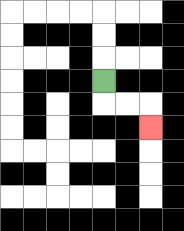{'start': '[4, 3]', 'end': '[6, 5]', 'path_directions': 'D,R,R,D', 'path_coordinates': '[[4, 3], [4, 4], [5, 4], [6, 4], [6, 5]]'}